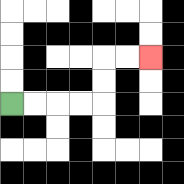{'start': '[0, 4]', 'end': '[6, 2]', 'path_directions': 'R,R,R,R,U,U,R,R', 'path_coordinates': '[[0, 4], [1, 4], [2, 4], [3, 4], [4, 4], [4, 3], [4, 2], [5, 2], [6, 2]]'}